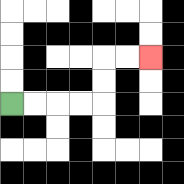{'start': '[0, 4]', 'end': '[6, 2]', 'path_directions': 'R,R,R,R,U,U,R,R', 'path_coordinates': '[[0, 4], [1, 4], [2, 4], [3, 4], [4, 4], [4, 3], [4, 2], [5, 2], [6, 2]]'}